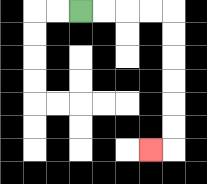{'start': '[3, 0]', 'end': '[6, 6]', 'path_directions': 'R,R,R,R,D,D,D,D,D,D,L', 'path_coordinates': '[[3, 0], [4, 0], [5, 0], [6, 0], [7, 0], [7, 1], [7, 2], [7, 3], [7, 4], [7, 5], [7, 6], [6, 6]]'}